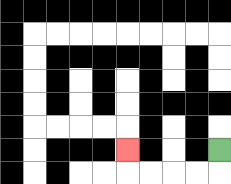{'start': '[9, 6]', 'end': '[5, 6]', 'path_directions': 'D,L,L,L,L,U', 'path_coordinates': '[[9, 6], [9, 7], [8, 7], [7, 7], [6, 7], [5, 7], [5, 6]]'}